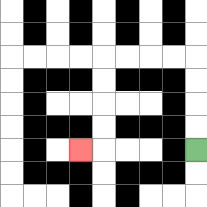{'start': '[8, 6]', 'end': '[3, 6]', 'path_directions': 'U,U,U,U,L,L,L,L,D,D,D,D,L', 'path_coordinates': '[[8, 6], [8, 5], [8, 4], [8, 3], [8, 2], [7, 2], [6, 2], [5, 2], [4, 2], [4, 3], [4, 4], [4, 5], [4, 6], [3, 6]]'}